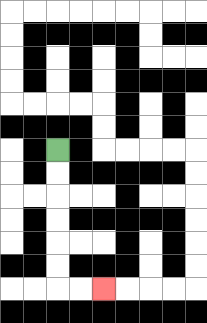{'start': '[2, 6]', 'end': '[4, 12]', 'path_directions': 'D,D,D,D,D,D,R,R', 'path_coordinates': '[[2, 6], [2, 7], [2, 8], [2, 9], [2, 10], [2, 11], [2, 12], [3, 12], [4, 12]]'}